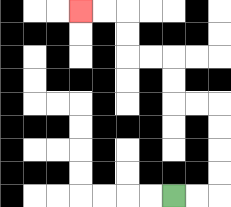{'start': '[7, 8]', 'end': '[3, 0]', 'path_directions': 'R,R,U,U,U,U,L,L,U,U,L,L,U,U,L,L', 'path_coordinates': '[[7, 8], [8, 8], [9, 8], [9, 7], [9, 6], [9, 5], [9, 4], [8, 4], [7, 4], [7, 3], [7, 2], [6, 2], [5, 2], [5, 1], [5, 0], [4, 0], [3, 0]]'}